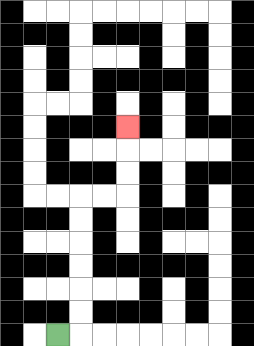{'start': '[2, 14]', 'end': '[5, 5]', 'path_directions': 'R,U,U,U,U,U,U,R,R,U,U,U', 'path_coordinates': '[[2, 14], [3, 14], [3, 13], [3, 12], [3, 11], [3, 10], [3, 9], [3, 8], [4, 8], [5, 8], [5, 7], [5, 6], [5, 5]]'}